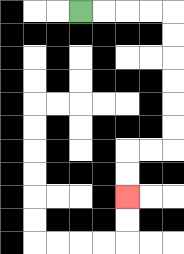{'start': '[3, 0]', 'end': '[5, 8]', 'path_directions': 'R,R,R,R,D,D,D,D,D,D,L,L,D,D', 'path_coordinates': '[[3, 0], [4, 0], [5, 0], [6, 0], [7, 0], [7, 1], [7, 2], [7, 3], [7, 4], [7, 5], [7, 6], [6, 6], [5, 6], [5, 7], [5, 8]]'}